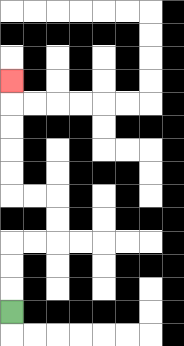{'start': '[0, 13]', 'end': '[0, 3]', 'path_directions': 'U,U,U,R,R,U,U,L,L,U,U,U,U,U', 'path_coordinates': '[[0, 13], [0, 12], [0, 11], [0, 10], [1, 10], [2, 10], [2, 9], [2, 8], [1, 8], [0, 8], [0, 7], [0, 6], [0, 5], [0, 4], [0, 3]]'}